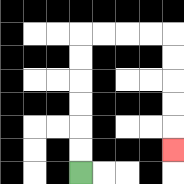{'start': '[3, 7]', 'end': '[7, 6]', 'path_directions': 'U,U,U,U,U,U,R,R,R,R,D,D,D,D,D', 'path_coordinates': '[[3, 7], [3, 6], [3, 5], [3, 4], [3, 3], [3, 2], [3, 1], [4, 1], [5, 1], [6, 1], [7, 1], [7, 2], [7, 3], [7, 4], [7, 5], [7, 6]]'}